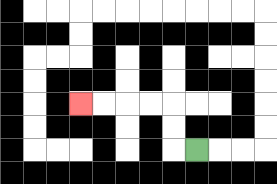{'start': '[8, 6]', 'end': '[3, 4]', 'path_directions': 'L,U,U,L,L,L,L', 'path_coordinates': '[[8, 6], [7, 6], [7, 5], [7, 4], [6, 4], [5, 4], [4, 4], [3, 4]]'}